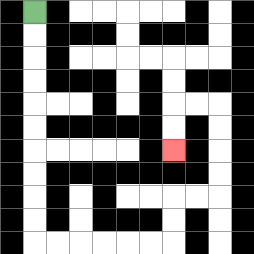{'start': '[1, 0]', 'end': '[7, 6]', 'path_directions': 'D,D,D,D,D,D,D,D,D,D,R,R,R,R,R,R,U,U,R,R,U,U,U,U,L,L,D,D', 'path_coordinates': '[[1, 0], [1, 1], [1, 2], [1, 3], [1, 4], [1, 5], [1, 6], [1, 7], [1, 8], [1, 9], [1, 10], [2, 10], [3, 10], [4, 10], [5, 10], [6, 10], [7, 10], [7, 9], [7, 8], [8, 8], [9, 8], [9, 7], [9, 6], [9, 5], [9, 4], [8, 4], [7, 4], [7, 5], [7, 6]]'}